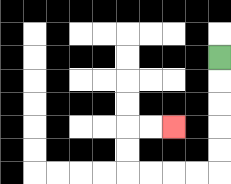{'start': '[9, 2]', 'end': '[7, 5]', 'path_directions': 'D,D,D,D,D,L,L,L,L,U,U,R,R', 'path_coordinates': '[[9, 2], [9, 3], [9, 4], [9, 5], [9, 6], [9, 7], [8, 7], [7, 7], [6, 7], [5, 7], [5, 6], [5, 5], [6, 5], [7, 5]]'}